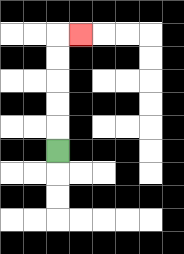{'start': '[2, 6]', 'end': '[3, 1]', 'path_directions': 'U,U,U,U,U,R', 'path_coordinates': '[[2, 6], [2, 5], [2, 4], [2, 3], [2, 2], [2, 1], [3, 1]]'}